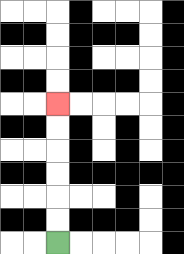{'start': '[2, 10]', 'end': '[2, 4]', 'path_directions': 'U,U,U,U,U,U', 'path_coordinates': '[[2, 10], [2, 9], [2, 8], [2, 7], [2, 6], [2, 5], [2, 4]]'}